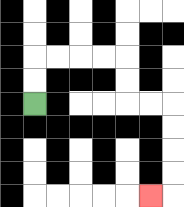{'start': '[1, 4]', 'end': '[6, 8]', 'path_directions': 'U,U,R,R,R,R,D,D,R,R,D,D,D,D,L', 'path_coordinates': '[[1, 4], [1, 3], [1, 2], [2, 2], [3, 2], [4, 2], [5, 2], [5, 3], [5, 4], [6, 4], [7, 4], [7, 5], [7, 6], [7, 7], [7, 8], [6, 8]]'}